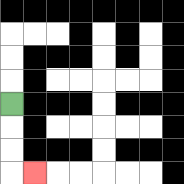{'start': '[0, 4]', 'end': '[1, 7]', 'path_directions': 'D,D,D,R', 'path_coordinates': '[[0, 4], [0, 5], [0, 6], [0, 7], [1, 7]]'}